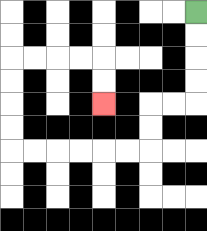{'start': '[8, 0]', 'end': '[4, 4]', 'path_directions': 'D,D,D,D,L,L,D,D,L,L,L,L,L,L,U,U,U,U,R,R,R,R,D,D', 'path_coordinates': '[[8, 0], [8, 1], [8, 2], [8, 3], [8, 4], [7, 4], [6, 4], [6, 5], [6, 6], [5, 6], [4, 6], [3, 6], [2, 6], [1, 6], [0, 6], [0, 5], [0, 4], [0, 3], [0, 2], [1, 2], [2, 2], [3, 2], [4, 2], [4, 3], [4, 4]]'}